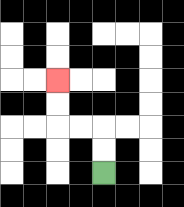{'start': '[4, 7]', 'end': '[2, 3]', 'path_directions': 'U,U,L,L,U,U', 'path_coordinates': '[[4, 7], [4, 6], [4, 5], [3, 5], [2, 5], [2, 4], [2, 3]]'}